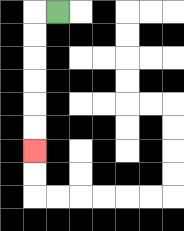{'start': '[2, 0]', 'end': '[1, 6]', 'path_directions': 'L,D,D,D,D,D,D', 'path_coordinates': '[[2, 0], [1, 0], [1, 1], [1, 2], [1, 3], [1, 4], [1, 5], [1, 6]]'}